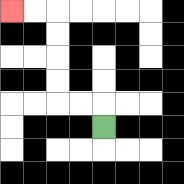{'start': '[4, 5]', 'end': '[0, 0]', 'path_directions': 'U,L,L,U,U,U,U,L,L', 'path_coordinates': '[[4, 5], [4, 4], [3, 4], [2, 4], [2, 3], [2, 2], [2, 1], [2, 0], [1, 0], [0, 0]]'}